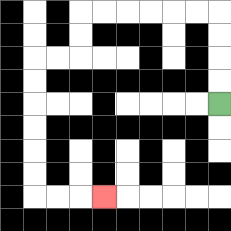{'start': '[9, 4]', 'end': '[4, 8]', 'path_directions': 'U,U,U,U,L,L,L,L,L,L,D,D,L,L,D,D,D,D,D,D,R,R,R', 'path_coordinates': '[[9, 4], [9, 3], [9, 2], [9, 1], [9, 0], [8, 0], [7, 0], [6, 0], [5, 0], [4, 0], [3, 0], [3, 1], [3, 2], [2, 2], [1, 2], [1, 3], [1, 4], [1, 5], [1, 6], [1, 7], [1, 8], [2, 8], [3, 8], [4, 8]]'}